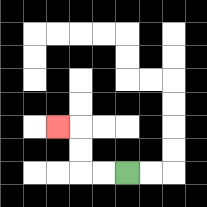{'start': '[5, 7]', 'end': '[2, 5]', 'path_directions': 'L,L,U,U,L', 'path_coordinates': '[[5, 7], [4, 7], [3, 7], [3, 6], [3, 5], [2, 5]]'}